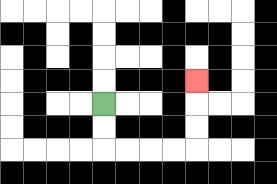{'start': '[4, 4]', 'end': '[8, 3]', 'path_directions': 'D,D,R,R,R,R,U,U,U', 'path_coordinates': '[[4, 4], [4, 5], [4, 6], [5, 6], [6, 6], [7, 6], [8, 6], [8, 5], [8, 4], [8, 3]]'}